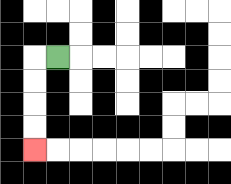{'start': '[2, 2]', 'end': '[1, 6]', 'path_directions': 'L,D,D,D,D', 'path_coordinates': '[[2, 2], [1, 2], [1, 3], [1, 4], [1, 5], [1, 6]]'}